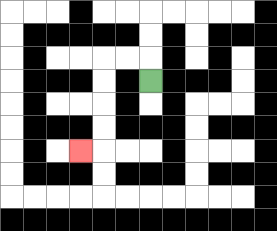{'start': '[6, 3]', 'end': '[3, 6]', 'path_directions': 'U,L,L,D,D,D,D,L', 'path_coordinates': '[[6, 3], [6, 2], [5, 2], [4, 2], [4, 3], [4, 4], [4, 5], [4, 6], [3, 6]]'}